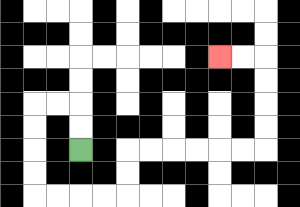{'start': '[3, 6]', 'end': '[9, 2]', 'path_directions': 'U,U,L,L,D,D,D,D,R,R,R,R,U,U,R,R,R,R,R,R,U,U,U,U,L,L', 'path_coordinates': '[[3, 6], [3, 5], [3, 4], [2, 4], [1, 4], [1, 5], [1, 6], [1, 7], [1, 8], [2, 8], [3, 8], [4, 8], [5, 8], [5, 7], [5, 6], [6, 6], [7, 6], [8, 6], [9, 6], [10, 6], [11, 6], [11, 5], [11, 4], [11, 3], [11, 2], [10, 2], [9, 2]]'}